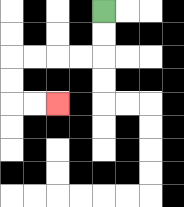{'start': '[4, 0]', 'end': '[2, 4]', 'path_directions': 'D,D,L,L,L,L,D,D,R,R', 'path_coordinates': '[[4, 0], [4, 1], [4, 2], [3, 2], [2, 2], [1, 2], [0, 2], [0, 3], [0, 4], [1, 4], [2, 4]]'}